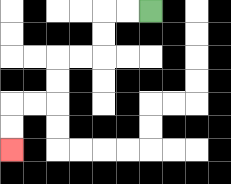{'start': '[6, 0]', 'end': '[0, 6]', 'path_directions': 'L,L,D,D,L,L,D,D,L,L,D,D', 'path_coordinates': '[[6, 0], [5, 0], [4, 0], [4, 1], [4, 2], [3, 2], [2, 2], [2, 3], [2, 4], [1, 4], [0, 4], [0, 5], [0, 6]]'}